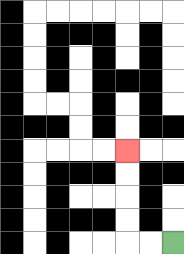{'start': '[7, 10]', 'end': '[5, 6]', 'path_directions': 'L,L,U,U,U,U', 'path_coordinates': '[[7, 10], [6, 10], [5, 10], [5, 9], [5, 8], [5, 7], [5, 6]]'}